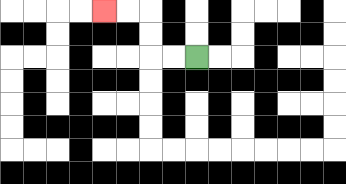{'start': '[8, 2]', 'end': '[4, 0]', 'path_directions': 'L,L,U,U,L,L', 'path_coordinates': '[[8, 2], [7, 2], [6, 2], [6, 1], [6, 0], [5, 0], [4, 0]]'}